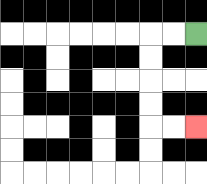{'start': '[8, 1]', 'end': '[8, 5]', 'path_directions': 'L,L,D,D,D,D,R,R', 'path_coordinates': '[[8, 1], [7, 1], [6, 1], [6, 2], [6, 3], [6, 4], [6, 5], [7, 5], [8, 5]]'}